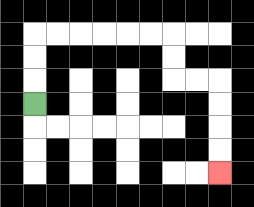{'start': '[1, 4]', 'end': '[9, 7]', 'path_directions': 'U,U,U,R,R,R,R,R,R,D,D,R,R,D,D,D,D', 'path_coordinates': '[[1, 4], [1, 3], [1, 2], [1, 1], [2, 1], [3, 1], [4, 1], [5, 1], [6, 1], [7, 1], [7, 2], [7, 3], [8, 3], [9, 3], [9, 4], [9, 5], [9, 6], [9, 7]]'}